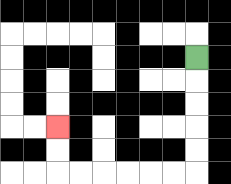{'start': '[8, 2]', 'end': '[2, 5]', 'path_directions': 'D,D,D,D,D,L,L,L,L,L,L,U,U', 'path_coordinates': '[[8, 2], [8, 3], [8, 4], [8, 5], [8, 6], [8, 7], [7, 7], [6, 7], [5, 7], [4, 7], [3, 7], [2, 7], [2, 6], [2, 5]]'}